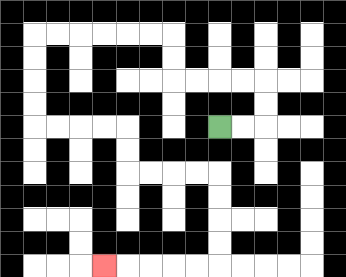{'start': '[9, 5]', 'end': '[4, 11]', 'path_directions': 'R,R,U,U,L,L,L,L,U,U,L,L,L,L,L,L,D,D,D,D,R,R,R,R,D,D,R,R,R,R,D,D,D,D,L,L,L,L,L', 'path_coordinates': '[[9, 5], [10, 5], [11, 5], [11, 4], [11, 3], [10, 3], [9, 3], [8, 3], [7, 3], [7, 2], [7, 1], [6, 1], [5, 1], [4, 1], [3, 1], [2, 1], [1, 1], [1, 2], [1, 3], [1, 4], [1, 5], [2, 5], [3, 5], [4, 5], [5, 5], [5, 6], [5, 7], [6, 7], [7, 7], [8, 7], [9, 7], [9, 8], [9, 9], [9, 10], [9, 11], [8, 11], [7, 11], [6, 11], [5, 11], [4, 11]]'}